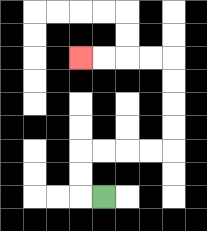{'start': '[4, 8]', 'end': '[3, 2]', 'path_directions': 'L,U,U,R,R,R,R,U,U,U,U,L,L,L,L', 'path_coordinates': '[[4, 8], [3, 8], [3, 7], [3, 6], [4, 6], [5, 6], [6, 6], [7, 6], [7, 5], [7, 4], [7, 3], [7, 2], [6, 2], [5, 2], [4, 2], [3, 2]]'}